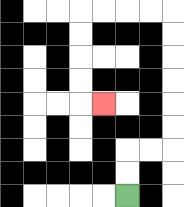{'start': '[5, 8]', 'end': '[4, 4]', 'path_directions': 'U,U,R,R,U,U,U,U,U,U,L,L,L,L,D,D,D,D,R', 'path_coordinates': '[[5, 8], [5, 7], [5, 6], [6, 6], [7, 6], [7, 5], [7, 4], [7, 3], [7, 2], [7, 1], [7, 0], [6, 0], [5, 0], [4, 0], [3, 0], [3, 1], [3, 2], [3, 3], [3, 4], [4, 4]]'}